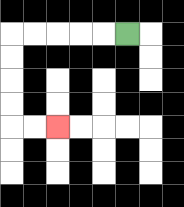{'start': '[5, 1]', 'end': '[2, 5]', 'path_directions': 'L,L,L,L,L,D,D,D,D,R,R', 'path_coordinates': '[[5, 1], [4, 1], [3, 1], [2, 1], [1, 1], [0, 1], [0, 2], [0, 3], [0, 4], [0, 5], [1, 5], [2, 5]]'}